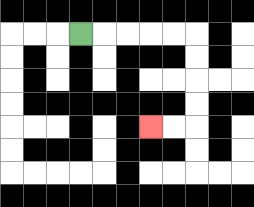{'start': '[3, 1]', 'end': '[6, 5]', 'path_directions': 'R,R,R,R,R,D,D,D,D,L,L', 'path_coordinates': '[[3, 1], [4, 1], [5, 1], [6, 1], [7, 1], [8, 1], [8, 2], [8, 3], [8, 4], [8, 5], [7, 5], [6, 5]]'}